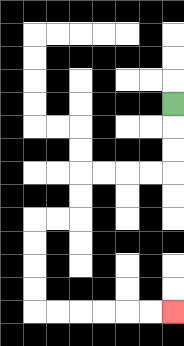{'start': '[7, 4]', 'end': '[7, 13]', 'path_directions': 'D,D,D,L,L,L,L,D,D,L,L,D,D,D,D,R,R,R,R,R,R', 'path_coordinates': '[[7, 4], [7, 5], [7, 6], [7, 7], [6, 7], [5, 7], [4, 7], [3, 7], [3, 8], [3, 9], [2, 9], [1, 9], [1, 10], [1, 11], [1, 12], [1, 13], [2, 13], [3, 13], [4, 13], [5, 13], [6, 13], [7, 13]]'}